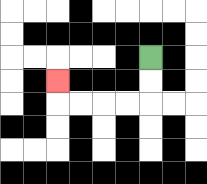{'start': '[6, 2]', 'end': '[2, 3]', 'path_directions': 'D,D,L,L,L,L,U', 'path_coordinates': '[[6, 2], [6, 3], [6, 4], [5, 4], [4, 4], [3, 4], [2, 4], [2, 3]]'}